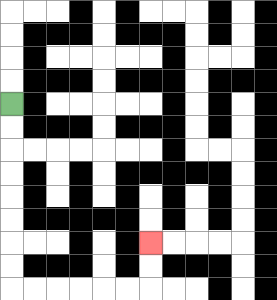{'start': '[0, 4]', 'end': '[6, 10]', 'path_directions': 'D,D,D,D,D,D,D,D,R,R,R,R,R,R,U,U', 'path_coordinates': '[[0, 4], [0, 5], [0, 6], [0, 7], [0, 8], [0, 9], [0, 10], [0, 11], [0, 12], [1, 12], [2, 12], [3, 12], [4, 12], [5, 12], [6, 12], [6, 11], [6, 10]]'}